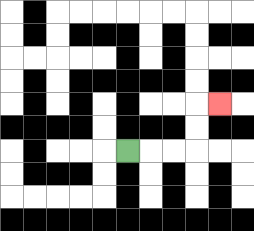{'start': '[5, 6]', 'end': '[9, 4]', 'path_directions': 'R,R,R,U,U,R', 'path_coordinates': '[[5, 6], [6, 6], [7, 6], [8, 6], [8, 5], [8, 4], [9, 4]]'}